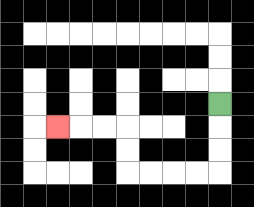{'start': '[9, 4]', 'end': '[2, 5]', 'path_directions': 'D,D,D,L,L,L,L,U,U,L,L,L', 'path_coordinates': '[[9, 4], [9, 5], [9, 6], [9, 7], [8, 7], [7, 7], [6, 7], [5, 7], [5, 6], [5, 5], [4, 5], [3, 5], [2, 5]]'}